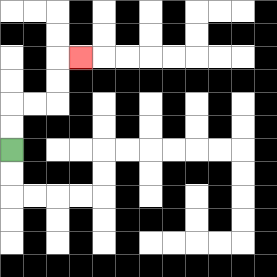{'start': '[0, 6]', 'end': '[3, 2]', 'path_directions': 'U,U,R,R,U,U,R', 'path_coordinates': '[[0, 6], [0, 5], [0, 4], [1, 4], [2, 4], [2, 3], [2, 2], [3, 2]]'}